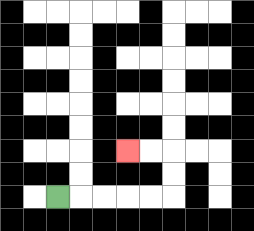{'start': '[2, 8]', 'end': '[5, 6]', 'path_directions': 'R,R,R,R,R,U,U,L,L', 'path_coordinates': '[[2, 8], [3, 8], [4, 8], [5, 8], [6, 8], [7, 8], [7, 7], [7, 6], [6, 6], [5, 6]]'}